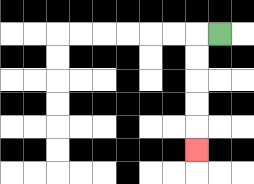{'start': '[9, 1]', 'end': '[8, 6]', 'path_directions': 'L,D,D,D,D,D', 'path_coordinates': '[[9, 1], [8, 1], [8, 2], [8, 3], [8, 4], [8, 5], [8, 6]]'}